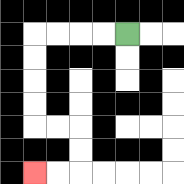{'start': '[5, 1]', 'end': '[1, 7]', 'path_directions': 'L,L,L,L,D,D,D,D,R,R,D,D,L,L', 'path_coordinates': '[[5, 1], [4, 1], [3, 1], [2, 1], [1, 1], [1, 2], [1, 3], [1, 4], [1, 5], [2, 5], [3, 5], [3, 6], [3, 7], [2, 7], [1, 7]]'}